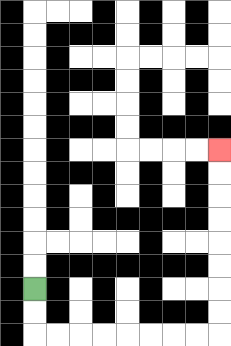{'start': '[1, 12]', 'end': '[9, 6]', 'path_directions': 'D,D,R,R,R,R,R,R,R,R,U,U,U,U,U,U,U,U', 'path_coordinates': '[[1, 12], [1, 13], [1, 14], [2, 14], [3, 14], [4, 14], [5, 14], [6, 14], [7, 14], [8, 14], [9, 14], [9, 13], [9, 12], [9, 11], [9, 10], [9, 9], [9, 8], [9, 7], [9, 6]]'}